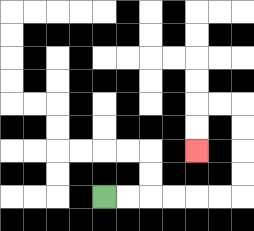{'start': '[4, 8]', 'end': '[8, 6]', 'path_directions': 'R,R,R,R,R,R,U,U,U,U,L,L,D,D', 'path_coordinates': '[[4, 8], [5, 8], [6, 8], [7, 8], [8, 8], [9, 8], [10, 8], [10, 7], [10, 6], [10, 5], [10, 4], [9, 4], [8, 4], [8, 5], [8, 6]]'}